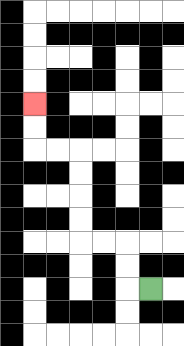{'start': '[6, 12]', 'end': '[1, 4]', 'path_directions': 'L,U,U,L,L,U,U,U,U,L,L,U,U', 'path_coordinates': '[[6, 12], [5, 12], [5, 11], [5, 10], [4, 10], [3, 10], [3, 9], [3, 8], [3, 7], [3, 6], [2, 6], [1, 6], [1, 5], [1, 4]]'}